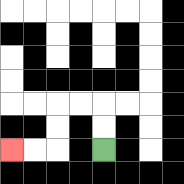{'start': '[4, 6]', 'end': '[0, 6]', 'path_directions': 'U,U,L,L,D,D,L,L', 'path_coordinates': '[[4, 6], [4, 5], [4, 4], [3, 4], [2, 4], [2, 5], [2, 6], [1, 6], [0, 6]]'}